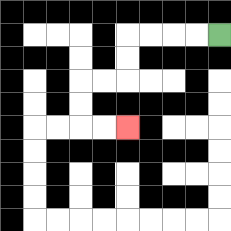{'start': '[9, 1]', 'end': '[5, 5]', 'path_directions': 'L,L,L,L,D,D,L,L,D,D,R,R', 'path_coordinates': '[[9, 1], [8, 1], [7, 1], [6, 1], [5, 1], [5, 2], [5, 3], [4, 3], [3, 3], [3, 4], [3, 5], [4, 5], [5, 5]]'}